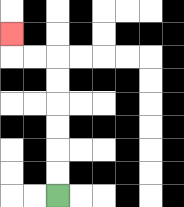{'start': '[2, 8]', 'end': '[0, 1]', 'path_directions': 'U,U,U,U,U,U,L,L,U', 'path_coordinates': '[[2, 8], [2, 7], [2, 6], [2, 5], [2, 4], [2, 3], [2, 2], [1, 2], [0, 2], [0, 1]]'}